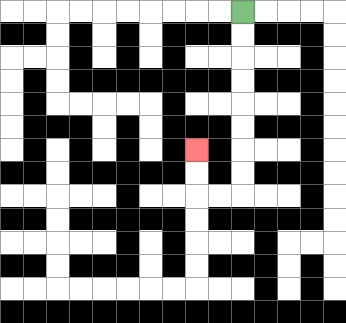{'start': '[10, 0]', 'end': '[8, 6]', 'path_directions': 'D,D,D,D,D,D,D,D,L,L,U,U', 'path_coordinates': '[[10, 0], [10, 1], [10, 2], [10, 3], [10, 4], [10, 5], [10, 6], [10, 7], [10, 8], [9, 8], [8, 8], [8, 7], [8, 6]]'}